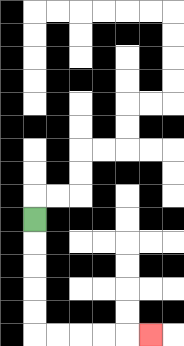{'start': '[1, 9]', 'end': '[6, 14]', 'path_directions': 'D,D,D,D,D,R,R,R,R,R', 'path_coordinates': '[[1, 9], [1, 10], [1, 11], [1, 12], [1, 13], [1, 14], [2, 14], [3, 14], [4, 14], [5, 14], [6, 14]]'}